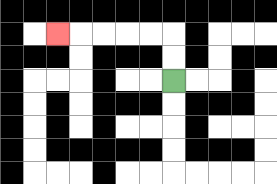{'start': '[7, 3]', 'end': '[2, 1]', 'path_directions': 'U,U,L,L,L,L,L', 'path_coordinates': '[[7, 3], [7, 2], [7, 1], [6, 1], [5, 1], [4, 1], [3, 1], [2, 1]]'}